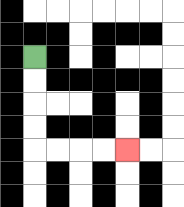{'start': '[1, 2]', 'end': '[5, 6]', 'path_directions': 'D,D,D,D,R,R,R,R', 'path_coordinates': '[[1, 2], [1, 3], [1, 4], [1, 5], [1, 6], [2, 6], [3, 6], [4, 6], [5, 6]]'}